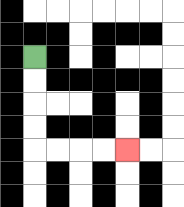{'start': '[1, 2]', 'end': '[5, 6]', 'path_directions': 'D,D,D,D,R,R,R,R', 'path_coordinates': '[[1, 2], [1, 3], [1, 4], [1, 5], [1, 6], [2, 6], [3, 6], [4, 6], [5, 6]]'}